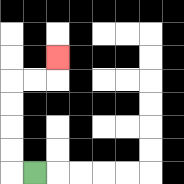{'start': '[1, 7]', 'end': '[2, 2]', 'path_directions': 'L,U,U,U,U,R,R,U', 'path_coordinates': '[[1, 7], [0, 7], [0, 6], [0, 5], [0, 4], [0, 3], [1, 3], [2, 3], [2, 2]]'}